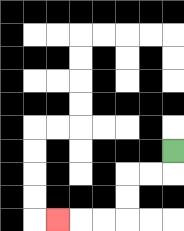{'start': '[7, 6]', 'end': '[2, 9]', 'path_directions': 'D,L,L,D,D,L,L,L', 'path_coordinates': '[[7, 6], [7, 7], [6, 7], [5, 7], [5, 8], [5, 9], [4, 9], [3, 9], [2, 9]]'}